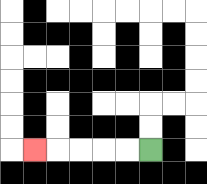{'start': '[6, 6]', 'end': '[1, 6]', 'path_directions': 'L,L,L,L,L', 'path_coordinates': '[[6, 6], [5, 6], [4, 6], [3, 6], [2, 6], [1, 6]]'}